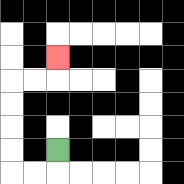{'start': '[2, 6]', 'end': '[2, 2]', 'path_directions': 'D,L,L,U,U,U,U,R,R,U', 'path_coordinates': '[[2, 6], [2, 7], [1, 7], [0, 7], [0, 6], [0, 5], [0, 4], [0, 3], [1, 3], [2, 3], [2, 2]]'}